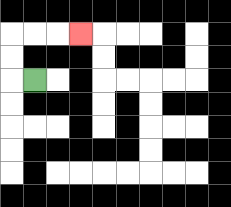{'start': '[1, 3]', 'end': '[3, 1]', 'path_directions': 'L,U,U,R,R,R', 'path_coordinates': '[[1, 3], [0, 3], [0, 2], [0, 1], [1, 1], [2, 1], [3, 1]]'}